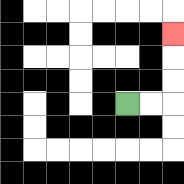{'start': '[5, 4]', 'end': '[7, 1]', 'path_directions': 'R,R,U,U,U', 'path_coordinates': '[[5, 4], [6, 4], [7, 4], [7, 3], [7, 2], [7, 1]]'}